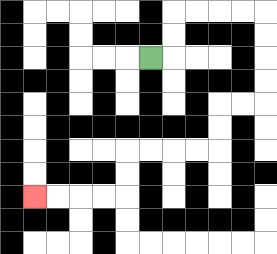{'start': '[6, 2]', 'end': '[1, 8]', 'path_directions': 'R,U,U,R,R,R,R,D,D,D,D,L,L,D,D,L,L,L,L,D,D,L,L,L,L', 'path_coordinates': '[[6, 2], [7, 2], [7, 1], [7, 0], [8, 0], [9, 0], [10, 0], [11, 0], [11, 1], [11, 2], [11, 3], [11, 4], [10, 4], [9, 4], [9, 5], [9, 6], [8, 6], [7, 6], [6, 6], [5, 6], [5, 7], [5, 8], [4, 8], [3, 8], [2, 8], [1, 8]]'}